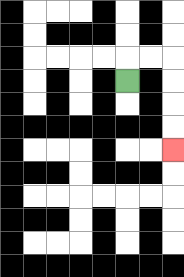{'start': '[5, 3]', 'end': '[7, 6]', 'path_directions': 'U,R,R,D,D,D,D', 'path_coordinates': '[[5, 3], [5, 2], [6, 2], [7, 2], [7, 3], [7, 4], [7, 5], [7, 6]]'}